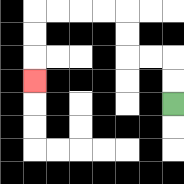{'start': '[7, 4]', 'end': '[1, 3]', 'path_directions': 'U,U,L,L,U,U,L,L,L,L,D,D,D', 'path_coordinates': '[[7, 4], [7, 3], [7, 2], [6, 2], [5, 2], [5, 1], [5, 0], [4, 0], [3, 0], [2, 0], [1, 0], [1, 1], [1, 2], [1, 3]]'}